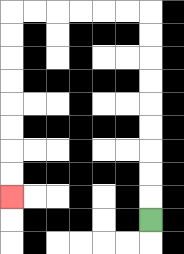{'start': '[6, 9]', 'end': '[0, 8]', 'path_directions': 'U,U,U,U,U,U,U,U,U,L,L,L,L,L,L,D,D,D,D,D,D,D,D', 'path_coordinates': '[[6, 9], [6, 8], [6, 7], [6, 6], [6, 5], [6, 4], [6, 3], [6, 2], [6, 1], [6, 0], [5, 0], [4, 0], [3, 0], [2, 0], [1, 0], [0, 0], [0, 1], [0, 2], [0, 3], [0, 4], [0, 5], [0, 6], [0, 7], [0, 8]]'}